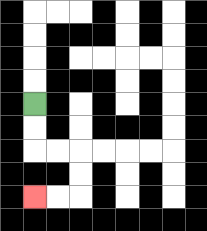{'start': '[1, 4]', 'end': '[1, 8]', 'path_directions': 'D,D,R,R,D,D,L,L', 'path_coordinates': '[[1, 4], [1, 5], [1, 6], [2, 6], [3, 6], [3, 7], [3, 8], [2, 8], [1, 8]]'}